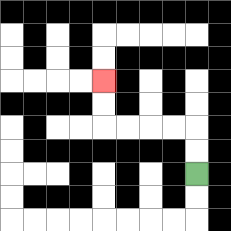{'start': '[8, 7]', 'end': '[4, 3]', 'path_directions': 'U,U,L,L,L,L,U,U', 'path_coordinates': '[[8, 7], [8, 6], [8, 5], [7, 5], [6, 5], [5, 5], [4, 5], [4, 4], [4, 3]]'}